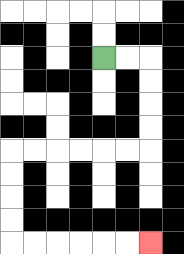{'start': '[4, 2]', 'end': '[6, 10]', 'path_directions': 'R,R,D,D,D,D,L,L,L,L,L,L,D,D,D,D,R,R,R,R,R,R', 'path_coordinates': '[[4, 2], [5, 2], [6, 2], [6, 3], [6, 4], [6, 5], [6, 6], [5, 6], [4, 6], [3, 6], [2, 6], [1, 6], [0, 6], [0, 7], [0, 8], [0, 9], [0, 10], [1, 10], [2, 10], [3, 10], [4, 10], [5, 10], [6, 10]]'}